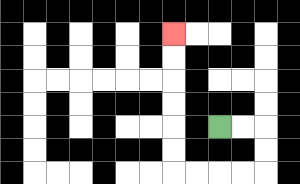{'start': '[9, 5]', 'end': '[7, 1]', 'path_directions': 'R,R,D,D,L,L,L,L,U,U,U,U,U,U', 'path_coordinates': '[[9, 5], [10, 5], [11, 5], [11, 6], [11, 7], [10, 7], [9, 7], [8, 7], [7, 7], [7, 6], [7, 5], [7, 4], [7, 3], [7, 2], [7, 1]]'}